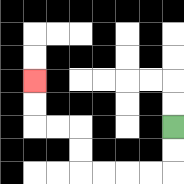{'start': '[7, 5]', 'end': '[1, 3]', 'path_directions': 'D,D,L,L,L,L,U,U,L,L,U,U', 'path_coordinates': '[[7, 5], [7, 6], [7, 7], [6, 7], [5, 7], [4, 7], [3, 7], [3, 6], [3, 5], [2, 5], [1, 5], [1, 4], [1, 3]]'}